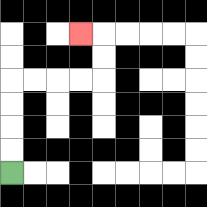{'start': '[0, 7]', 'end': '[3, 1]', 'path_directions': 'U,U,U,U,R,R,R,R,U,U,L', 'path_coordinates': '[[0, 7], [0, 6], [0, 5], [0, 4], [0, 3], [1, 3], [2, 3], [3, 3], [4, 3], [4, 2], [4, 1], [3, 1]]'}